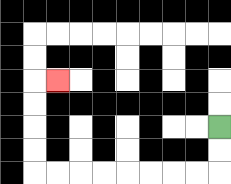{'start': '[9, 5]', 'end': '[2, 3]', 'path_directions': 'D,D,L,L,L,L,L,L,L,L,U,U,U,U,R', 'path_coordinates': '[[9, 5], [9, 6], [9, 7], [8, 7], [7, 7], [6, 7], [5, 7], [4, 7], [3, 7], [2, 7], [1, 7], [1, 6], [1, 5], [1, 4], [1, 3], [2, 3]]'}